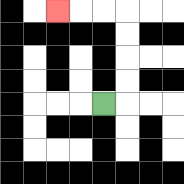{'start': '[4, 4]', 'end': '[2, 0]', 'path_directions': 'R,U,U,U,U,L,L,L', 'path_coordinates': '[[4, 4], [5, 4], [5, 3], [5, 2], [5, 1], [5, 0], [4, 0], [3, 0], [2, 0]]'}